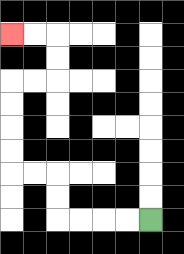{'start': '[6, 9]', 'end': '[0, 1]', 'path_directions': 'L,L,L,L,U,U,L,L,U,U,U,U,R,R,U,U,L,L', 'path_coordinates': '[[6, 9], [5, 9], [4, 9], [3, 9], [2, 9], [2, 8], [2, 7], [1, 7], [0, 7], [0, 6], [0, 5], [0, 4], [0, 3], [1, 3], [2, 3], [2, 2], [2, 1], [1, 1], [0, 1]]'}